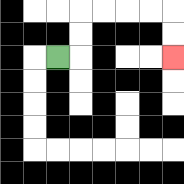{'start': '[2, 2]', 'end': '[7, 2]', 'path_directions': 'R,U,U,R,R,R,R,D,D', 'path_coordinates': '[[2, 2], [3, 2], [3, 1], [3, 0], [4, 0], [5, 0], [6, 0], [7, 0], [7, 1], [7, 2]]'}